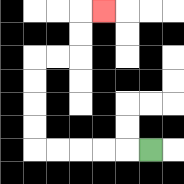{'start': '[6, 6]', 'end': '[4, 0]', 'path_directions': 'L,L,L,L,L,U,U,U,U,R,R,U,U,R', 'path_coordinates': '[[6, 6], [5, 6], [4, 6], [3, 6], [2, 6], [1, 6], [1, 5], [1, 4], [1, 3], [1, 2], [2, 2], [3, 2], [3, 1], [3, 0], [4, 0]]'}